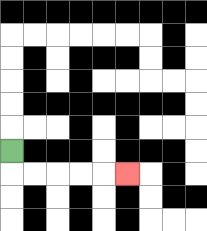{'start': '[0, 6]', 'end': '[5, 7]', 'path_directions': 'D,R,R,R,R,R', 'path_coordinates': '[[0, 6], [0, 7], [1, 7], [2, 7], [3, 7], [4, 7], [5, 7]]'}